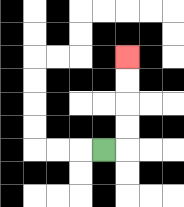{'start': '[4, 6]', 'end': '[5, 2]', 'path_directions': 'R,U,U,U,U', 'path_coordinates': '[[4, 6], [5, 6], [5, 5], [5, 4], [5, 3], [5, 2]]'}